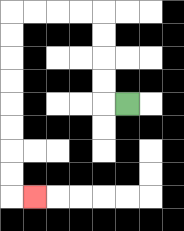{'start': '[5, 4]', 'end': '[1, 8]', 'path_directions': 'L,U,U,U,U,L,L,L,L,D,D,D,D,D,D,D,D,R', 'path_coordinates': '[[5, 4], [4, 4], [4, 3], [4, 2], [4, 1], [4, 0], [3, 0], [2, 0], [1, 0], [0, 0], [0, 1], [0, 2], [0, 3], [0, 4], [0, 5], [0, 6], [0, 7], [0, 8], [1, 8]]'}